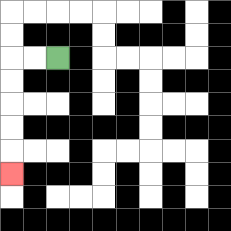{'start': '[2, 2]', 'end': '[0, 7]', 'path_directions': 'L,L,D,D,D,D,D', 'path_coordinates': '[[2, 2], [1, 2], [0, 2], [0, 3], [0, 4], [0, 5], [0, 6], [0, 7]]'}